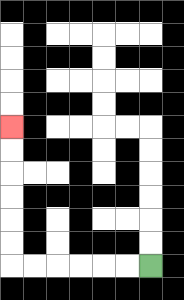{'start': '[6, 11]', 'end': '[0, 5]', 'path_directions': 'L,L,L,L,L,L,U,U,U,U,U,U', 'path_coordinates': '[[6, 11], [5, 11], [4, 11], [3, 11], [2, 11], [1, 11], [0, 11], [0, 10], [0, 9], [0, 8], [0, 7], [0, 6], [0, 5]]'}